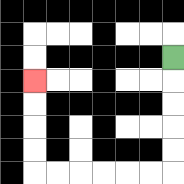{'start': '[7, 2]', 'end': '[1, 3]', 'path_directions': 'D,D,D,D,D,L,L,L,L,L,L,U,U,U,U', 'path_coordinates': '[[7, 2], [7, 3], [7, 4], [7, 5], [7, 6], [7, 7], [6, 7], [5, 7], [4, 7], [3, 7], [2, 7], [1, 7], [1, 6], [1, 5], [1, 4], [1, 3]]'}